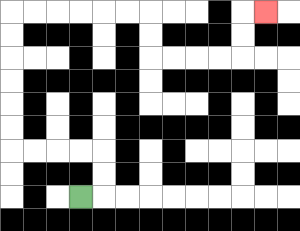{'start': '[3, 8]', 'end': '[11, 0]', 'path_directions': 'R,U,U,L,L,L,L,U,U,U,U,U,U,R,R,R,R,R,R,D,D,R,R,R,R,U,U,R', 'path_coordinates': '[[3, 8], [4, 8], [4, 7], [4, 6], [3, 6], [2, 6], [1, 6], [0, 6], [0, 5], [0, 4], [0, 3], [0, 2], [0, 1], [0, 0], [1, 0], [2, 0], [3, 0], [4, 0], [5, 0], [6, 0], [6, 1], [6, 2], [7, 2], [8, 2], [9, 2], [10, 2], [10, 1], [10, 0], [11, 0]]'}